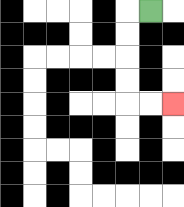{'start': '[6, 0]', 'end': '[7, 4]', 'path_directions': 'L,D,D,D,D,R,R', 'path_coordinates': '[[6, 0], [5, 0], [5, 1], [5, 2], [5, 3], [5, 4], [6, 4], [7, 4]]'}